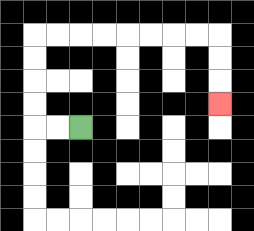{'start': '[3, 5]', 'end': '[9, 4]', 'path_directions': 'L,L,U,U,U,U,R,R,R,R,R,R,R,R,D,D,D', 'path_coordinates': '[[3, 5], [2, 5], [1, 5], [1, 4], [1, 3], [1, 2], [1, 1], [2, 1], [3, 1], [4, 1], [5, 1], [6, 1], [7, 1], [8, 1], [9, 1], [9, 2], [9, 3], [9, 4]]'}